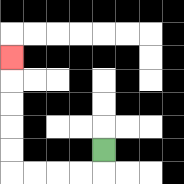{'start': '[4, 6]', 'end': '[0, 2]', 'path_directions': 'D,L,L,L,L,U,U,U,U,U', 'path_coordinates': '[[4, 6], [4, 7], [3, 7], [2, 7], [1, 7], [0, 7], [0, 6], [0, 5], [0, 4], [0, 3], [0, 2]]'}